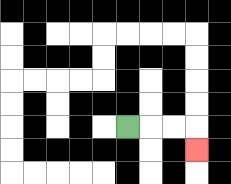{'start': '[5, 5]', 'end': '[8, 6]', 'path_directions': 'R,R,R,D', 'path_coordinates': '[[5, 5], [6, 5], [7, 5], [8, 5], [8, 6]]'}